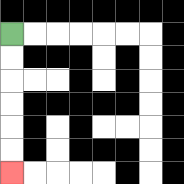{'start': '[0, 1]', 'end': '[0, 7]', 'path_directions': 'D,D,D,D,D,D', 'path_coordinates': '[[0, 1], [0, 2], [0, 3], [0, 4], [0, 5], [0, 6], [0, 7]]'}